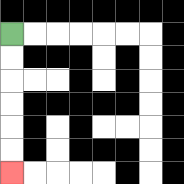{'start': '[0, 1]', 'end': '[0, 7]', 'path_directions': 'D,D,D,D,D,D', 'path_coordinates': '[[0, 1], [0, 2], [0, 3], [0, 4], [0, 5], [0, 6], [0, 7]]'}